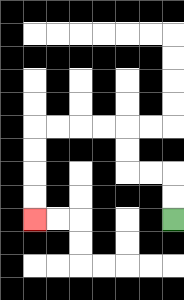{'start': '[7, 9]', 'end': '[1, 9]', 'path_directions': 'U,U,L,L,U,U,L,L,L,L,D,D,D,D', 'path_coordinates': '[[7, 9], [7, 8], [7, 7], [6, 7], [5, 7], [5, 6], [5, 5], [4, 5], [3, 5], [2, 5], [1, 5], [1, 6], [1, 7], [1, 8], [1, 9]]'}